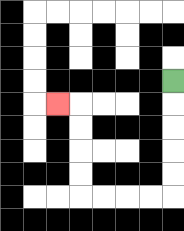{'start': '[7, 3]', 'end': '[2, 4]', 'path_directions': 'D,D,D,D,D,L,L,L,L,U,U,U,U,L', 'path_coordinates': '[[7, 3], [7, 4], [7, 5], [7, 6], [7, 7], [7, 8], [6, 8], [5, 8], [4, 8], [3, 8], [3, 7], [3, 6], [3, 5], [3, 4], [2, 4]]'}